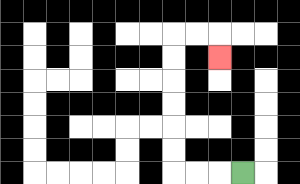{'start': '[10, 7]', 'end': '[9, 2]', 'path_directions': 'L,L,L,U,U,U,U,U,U,R,R,D', 'path_coordinates': '[[10, 7], [9, 7], [8, 7], [7, 7], [7, 6], [7, 5], [7, 4], [7, 3], [7, 2], [7, 1], [8, 1], [9, 1], [9, 2]]'}